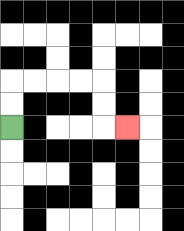{'start': '[0, 5]', 'end': '[5, 5]', 'path_directions': 'U,U,R,R,R,R,D,D,R', 'path_coordinates': '[[0, 5], [0, 4], [0, 3], [1, 3], [2, 3], [3, 3], [4, 3], [4, 4], [4, 5], [5, 5]]'}